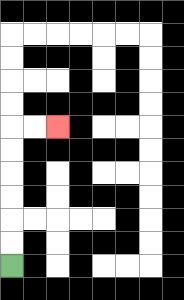{'start': '[0, 11]', 'end': '[2, 5]', 'path_directions': 'U,U,U,U,U,U,R,R', 'path_coordinates': '[[0, 11], [0, 10], [0, 9], [0, 8], [0, 7], [0, 6], [0, 5], [1, 5], [2, 5]]'}